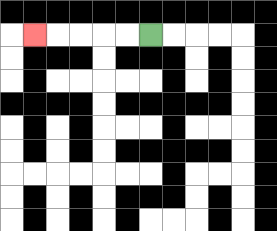{'start': '[6, 1]', 'end': '[1, 1]', 'path_directions': 'L,L,L,L,L', 'path_coordinates': '[[6, 1], [5, 1], [4, 1], [3, 1], [2, 1], [1, 1]]'}